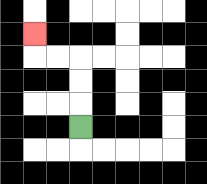{'start': '[3, 5]', 'end': '[1, 1]', 'path_directions': 'U,U,U,L,L,U', 'path_coordinates': '[[3, 5], [3, 4], [3, 3], [3, 2], [2, 2], [1, 2], [1, 1]]'}